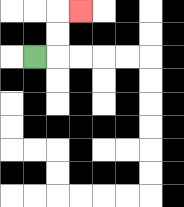{'start': '[1, 2]', 'end': '[3, 0]', 'path_directions': 'R,U,U,R', 'path_coordinates': '[[1, 2], [2, 2], [2, 1], [2, 0], [3, 0]]'}